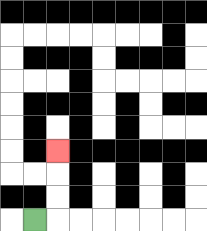{'start': '[1, 9]', 'end': '[2, 6]', 'path_directions': 'R,U,U,U', 'path_coordinates': '[[1, 9], [2, 9], [2, 8], [2, 7], [2, 6]]'}